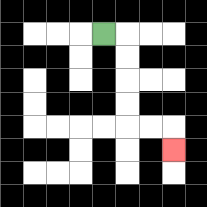{'start': '[4, 1]', 'end': '[7, 6]', 'path_directions': 'R,D,D,D,D,R,R,D', 'path_coordinates': '[[4, 1], [5, 1], [5, 2], [5, 3], [5, 4], [5, 5], [6, 5], [7, 5], [7, 6]]'}